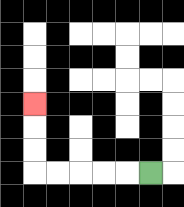{'start': '[6, 7]', 'end': '[1, 4]', 'path_directions': 'L,L,L,L,L,U,U,U', 'path_coordinates': '[[6, 7], [5, 7], [4, 7], [3, 7], [2, 7], [1, 7], [1, 6], [1, 5], [1, 4]]'}